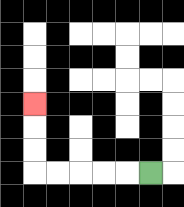{'start': '[6, 7]', 'end': '[1, 4]', 'path_directions': 'L,L,L,L,L,U,U,U', 'path_coordinates': '[[6, 7], [5, 7], [4, 7], [3, 7], [2, 7], [1, 7], [1, 6], [1, 5], [1, 4]]'}